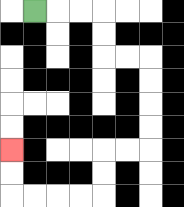{'start': '[1, 0]', 'end': '[0, 6]', 'path_directions': 'R,R,R,D,D,R,R,D,D,D,D,L,L,D,D,L,L,L,L,U,U', 'path_coordinates': '[[1, 0], [2, 0], [3, 0], [4, 0], [4, 1], [4, 2], [5, 2], [6, 2], [6, 3], [6, 4], [6, 5], [6, 6], [5, 6], [4, 6], [4, 7], [4, 8], [3, 8], [2, 8], [1, 8], [0, 8], [0, 7], [0, 6]]'}